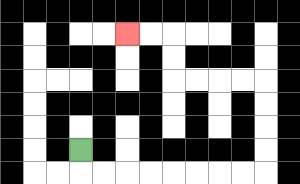{'start': '[3, 6]', 'end': '[5, 1]', 'path_directions': 'D,R,R,R,R,R,R,R,R,U,U,U,U,L,L,L,L,U,U,L,L', 'path_coordinates': '[[3, 6], [3, 7], [4, 7], [5, 7], [6, 7], [7, 7], [8, 7], [9, 7], [10, 7], [11, 7], [11, 6], [11, 5], [11, 4], [11, 3], [10, 3], [9, 3], [8, 3], [7, 3], [7, 2], [7, 1], [6, 1], [5, 1]]'}